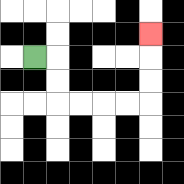{'start': '[1, 2]', 'end': '[6, 1]', 'path_directions': 'R,D,D,R,R,R,R,U,U,U', 'path_coordinates': '[[1, 2], [2, 2], [2, 3], [2, 4], [3, 4], [4, 4], [5, 4], [6, 4], [6, 3], [6, 2], [6, 1]]'}